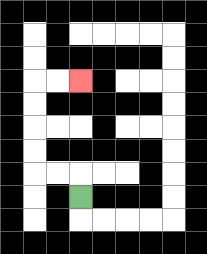{'start': '[3, 8]', 'end': '[3, 3]', 'path_directions': 'U,L,L,U,U,U,U,R,R', 'path_coordinates': '[[3, 8], [3, 7], [2, 7], [1, 7], [1, 6], [1, 5], [1, 4], [1, 3], [2, 3], [3, 3]]'}